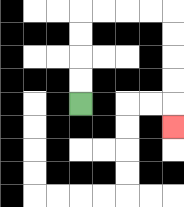{'start': '[3, 4]', 'end': '[7, 5]', 'path_directions': 'U,U,U,U,R,R,R,R,D,D,D,D,D', 'path_coordinates': '[[3, 4], [3, 3], [3, 2], [3, 1], [3, 0], [4, 0], [5, 0], [6, 0], [7, 0], [7, 1], [7, 2], [7, 3], [7, 4], [7, 5]]'}